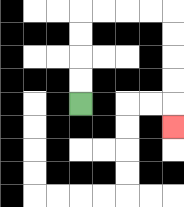{'start': '[3, 4]', 'end': '[7, 5]', 'path_directions': 'U,U,U,U,R,R,R,R,D,D,D,D,D', 'path_coordinates': '[[3, 4], [3, 3], [3, 2], [3, 1], [3, 0], [4, 0], [5, 0], [6, 0], [7, 0], [7, 1], [7, 2], [7, 3], [7, 4], [7, 5]]'}